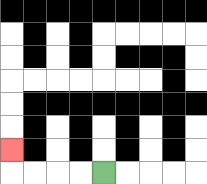{'start': '[4, 7]', 'end': '[0, 6]', 'path_directions': 'L,L,L,L,U', 'path_coordinates': '[[4, 7], [3, 7], [2, 7], [1, 7], [0, 7], [0, 6]]'}